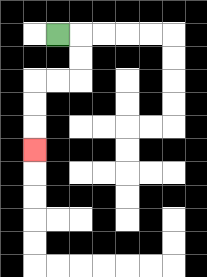{'start': '[2, 1]', 'end': '[1, 6]', 'path_directions': 'R,D,D,L,L,D,D,D', 'path_coordinates': '[[2, 1], [3, 1], [3, 2], [3, 3], [2, 3], [1, 3], [1, 4], [1, 5], [1, 6]]'}